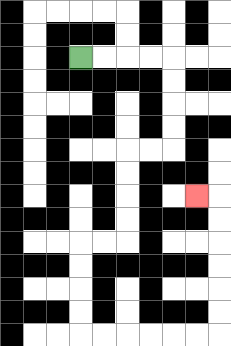{'start': '[3, 2]', 'end': '[8, 8]', 'path_directions': 'R,R,R,R,D,D,D,D,L,L,D,D,D,D,L,L,D,D,D,D,R,R,R,R,R,R,U,U,U,U,U,U,L', 'path_coordinates': '[[3, 2], [4, 2], [5, 2], [6, 2], [7, 2], [7, 3], [7, 4], [7, 5], [7, 6], [6, 6], [5, 6], [5, 7], [5, 8], [5, 9], [5, 10], [4, 10], [3, 10], [3, 11], [3, 12], [3, 13], [3, 14], [4, 14], [5, 14], [6, 14], [7, 14], [8, 14], [9, 14], [9, 13], [9, 12], [9, 11], [9, 10], [9, 9], [9, 8], [8, 8]]'}